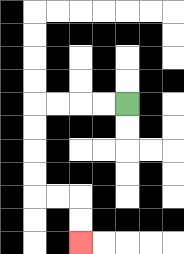{'start': '[5, 4]', 'end': '[3, 10]', 'path_directions': 'L,L,L,L,D,D,D,D,R,R,D,D', 'path_coordinates': '[[5, 4], [4, 4], [3, 4], [2, 4], [1, 4], [1, 5], [1, 6], [1, 7], [1, 8], [2, 8], [3, 8], [3, 9], [3, 10]]'}